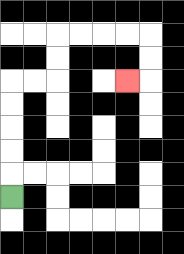{'start': '[0, 8]', 'end': '[5, 3]', 'path_directions': 'U,U,U,U,U,R,R,U,U,R,R,R,R,D,D,L', 'path_coordinates': '[[0, 8], [0, 7], [0, 6], [0, 5], [0, 4], [0, 3], [1, 3], [2, 3], [2, 2], [2, 1], [3, 1], [4, 1], [5, 1], [6, 1], [6, 2], [6, 3], [5, 3]]'}